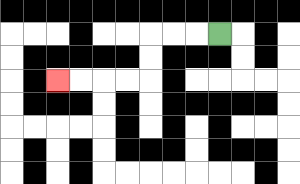{'start': '[9, 1]', 'end': '[2, 3]', 'path_directions': 'L,L,L,D,D,L,L,L,L', 'path_coordinates': '[[9, 1], [8, 1], [7, 1], [6, 1], [6, 2], [6, 3], [5, 3], [4, 3], [3, 3], [2, 3]]'}